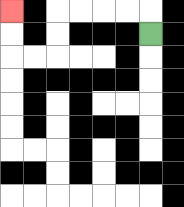{'start': '[6, 1]', 'end': '[0, 0]', 'path_directions': 'U,L,L,L,L,D,D,L,L,U,U', 'path_coordinates': '[[6, 1], [6, 0], [5, 0], [4, 0], [3, 0], [2, 0], [2, 1], [2, 2], [1, 2], [0, 2], [0, 1], [0, 0]]'}